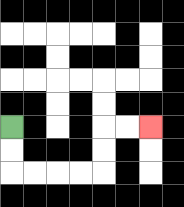{'start': '[0, 5]', 'end': '[6, 5]', 'path_directions': 'D,D,R,R,R,R,U,U,R,R', 'path_coordinates': '[[0, 5], [0, 6], [0, 7], [1, 7], [2, 7], [3, 7], [4, 7], [4, 6], [4, 5], [5, 5], [6, 5]]'}